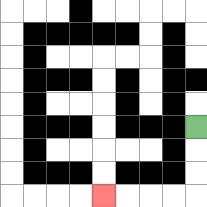{'start': '[8, 5]', 'end': '[4, 8]', 'path_directions': 'D,D,D,L,L,L,L', 'path_coordinates': '[[8, 5], [8, 6], [8, 7], [8, 8], [7, 8], [6, 8], [5, 8], [4, 8]]'}